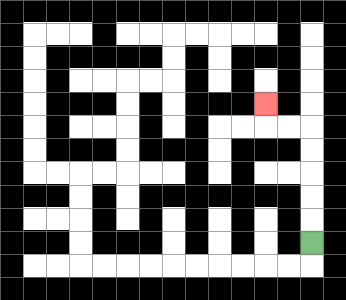{'start': '[13, 10]', 'end': '[11, 4]', 'path_directions': 'U,U,U,U,U,L,L,U', 'path_coordinates': '[[13, 10], [13, 9], [13, 8], [13, 7], [13, 6], [13, 5], [12, 5], [11, 5], [11, 4]]'}